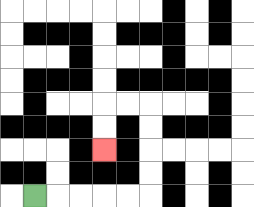{'start': '[1, 8]', 'end': '[4, 6]', 'path_directions': 'R,R,R,R,R,U,U,U,U,L,L,D,D', 'path_coordinates': '[[1, 8], [2, 8], [3, 8], [4, 8], [5, 8], [6, 8], [6, 7], [6, 6], [6, 5], [6, 4], [5, 4], [4, 4], [4, 5], [4, 6]]'}